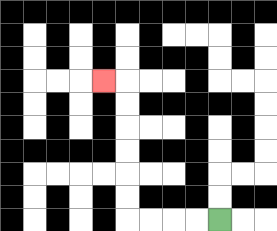{'start': '[9, 9]', 'end': '[4, 3]', 'path_directions': 'L,L,L,L,U,U,U,U,U,U,L', 'path_coordinates': '[[9, 9], [8, 9], [7, 9], [6, 9], [5, 9], [5, 8], [5, 7], [5, 6], [5, 5], [5, 4], [5, 3], [4, 3]]'}